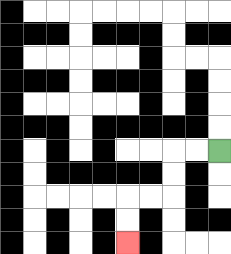{'start': '[9, 6]', 'end': '[5, 10]', 'path_directions': 'L,L,D,D,L,L,D,D', 'path_coordinates': '[[9, 6], [8, 6], [7, 6], [7, 7], [7, 8], [6, 8], [5, 8], [5, 9], [5, 10]]'}